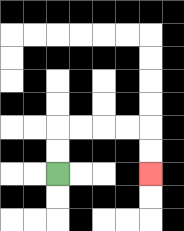{'start': '[2, 7]', 'end': '[6, 7]', 'path_directions': 'U,U,R,R,R,R,D,D', 'path_coordinates': '[[2, 7], [2, 6], [2, 5], [3, 5], [4, 5], [5, 5], [6, 5], [6, 6], [6, 7]]'}